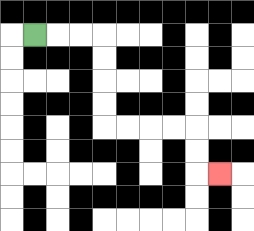{'start': '[1, 1]', 'end': '[9, 7]', 'path_directions': 'R,R,R,D,D,D,D,R,R,R,R,D,D,R', 'path_coordinates': '[[1, 1], [2, 1], [3, 1], [4, 1], [4, 2], [4, 3], [4, 4], [4, 5], [5, 5], [6, 5], [7, 5], [8, 5], [8, 6], [8, 7], [9, 7]]'}